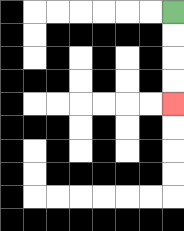{'start': '[7, 0]', 'end': '[7, 4]', 'path_directions': 'D,D,D,D', 'path_coordinates': '[[7, 0], [7, 1], [7, 2], [7, 3], [7, 4]]'}